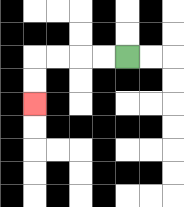{'start': '[5, 2]', 'end': '[1, 4]', 'path_directions': 'L,L,L,L,D,D', 'path_coordinates': '[[5, 2], [4, 2], [3, 2], [2, 2], [1, 2], [1, 3], [1, 4]]'}